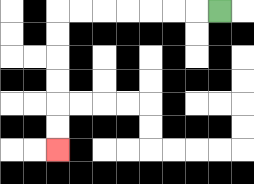{'start': '[9, 0]', 'end': '[2, 6]', 'path_directions': 'L,L,L,L,L,L,L,D,D,D,D,D,D', 'path_coordinates': '[[9, 0], [8, 0], [7, 0], [6, 0], [5, 0], [4, 0], [3, 0], [2, 0], [2, 1], [2, 2], [2, 3], [2, 4], [2, 5], [2, 6]]'}